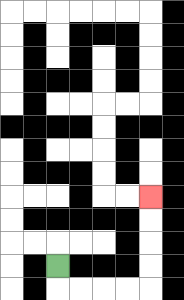{'start': '[2, 11]', 'end': '[6, 8]', 'path_directions': 'D,R,R,R,R,U,U,U,U', 'path_coordinates': '[[2, 11], [2, 12], [3, 12], [4, 12], [5, 12], [6, 12], [6, 11], [6, 10], [6, 9], [6, 8]]'}